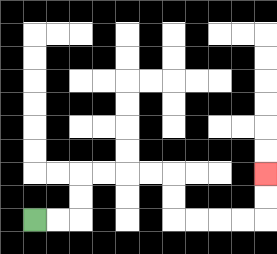{'start': '[1, 9]', 'end': '[11, 7]', 'path_directions': 'R,R,U,U,R,R,R,R,D,D,R,R,R,R,U,U', 'path_coordinates': '[[1, 9], [2, 9], [3, 9], [3, 8], [3, 7], [4, 7], [5, 7], [6, 7], [7, 7], [7, 8], [7, 9], [8, 9], [9, 9], [10, 9], [11, 9], [11, 8], [11, 7]]'}